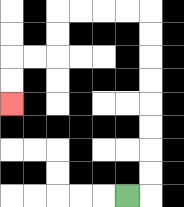{'start': '[5, 8]', 'end': '[0, 4]', 'path_directions': 'R,U,U,U,U,U,U,U,U,L,L,L,L,D,D,L,L,D,D', 'path_coordinates': '[[5, 8], [6, 8], [6, 7], [6, 6], [6, 5], [6, 4], [6, 3], [6, 2], [6, 1], [6, 0], [5, 0], [4, 0], [3, 0], [2, 0], [2, 1], [2, 2], [1, 2], [0, 2], [0, 3], [0, 4]]'}